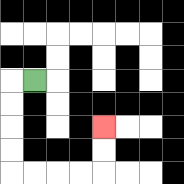{'start': '[1, 3]', 'end': '[4, 5]', 'path_directions': 'L,D,D,D,D,R,R,R,R,U,U', 'path_coordinates': '[[1, 3], [0, 3], [0, 4], [0, 5], [0, 6], [0, 7], [1, 7], [2, 7], [3, 7], [4, 7], [4, 6], [4, 5]]'}